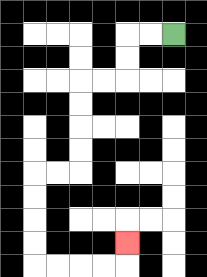{'start': '[7, 1]', 'end': '[5, 10]', 'path_directions': 'L,L,D,D,L,L,D,D,D,D,L,L,D,D,D,D,R,R,R,R,U', 'path_coordinates': '[[7, 1], [6, 1], [5, 1], [5, 2], [5, 3], [4, 3], [3, 3], [3, 4], [3, 5], [3, 6], [3, 7], [2, 7], [1, 7], [1, 8], [1, 9], [1, 10], [1, 11], [2, 11], [3, 11], [4, 11], [5, 11], [5, 10]]'}